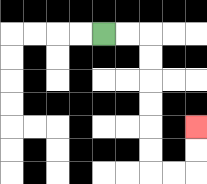{'start': '[4, 1]', 'end': '[8, 5]', 'path_directions': 'R,R,D,D,D,D,D,D,R,R,U,U', 'path_coordinates': '[[4, 1], [5, 1], [6, 1], [6, 2], [6, 3], [6, 4], [6, 5], [6, 6], [6, 7], [7, 7], [8, 7], [8, 6], [8, 5]]'}